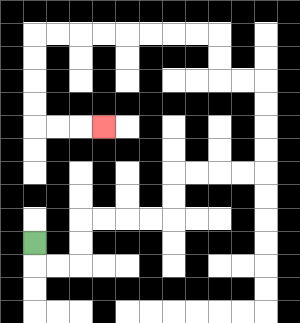{'start': '[1, 10]', 'end': '[4, 5]', 'path_directions': 'D,R,R,U,U,R,R,R,R,U,U,R,R,R,R,U,U,U,U,L,L,U,U,L,L,L,L,L,L,L,L,D,D,D,D,R,R,R', 'path_coordinates': '[[1, 10], [1, 11], [2, 11], [3, 11], [3, 10], [3, 9], [4, 9], [5, 9], [6, 9], [7, 9], [7, 8], [7, 7], [8, 7], [9, 7], [10, 7], [11, 7], [11, 6], [11, 5], [11, 4], [11, 3], [10, 3], [9, 3], [9, 2], [9, 1], [8, 1], [7, 1], [6, 1], [5, 1], [4, 1], [3, 1], [2, 1], [1, 1], [1, 2], [1, 3], [1, 4], [1, 5], [2, 5], [3, 5], [4, 5]]'}